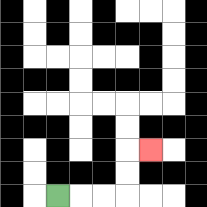{'start': '[2, 8]', 'end': '[6, 6]', 'path_directions': 'R,R,R,U,U,R', 'path_coordinates': '[[2, 8], [3, 8], [4, 8], [5, 8], [5, 7], [5, 6], [6, 6]]'}